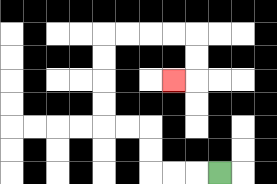{'start': '[9, 7]', 'end': '[7, 3]', 'path_directions': 'L,L,L,U,U,L,L,U,U,U,U,R,R,R,R,D,D,L', 'path_coordinates': '[[9, 7], [8, 7], [7, 7], [6, 7], [6, 6], [6, 5], [5, 5], [4, 5], [4, 4], [4, 3], [4, 2], [4, 1], [5, 1], [6, 1], [7, 1], [8, 1], [8, 2], [8, 3], [7, 3]]'}